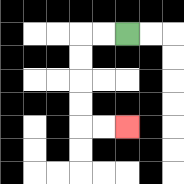{'start': '[5, 1]', 'end': '[5, 5]', 'path_directions': 'L,L,D,D,D,D,R,R', 'path_coordinates': '[[5, 1], [4, 1], [3, 1], [3, 2], [3, 3], [3, 4], [3, 5], [4, 5], [5, 5]]'}